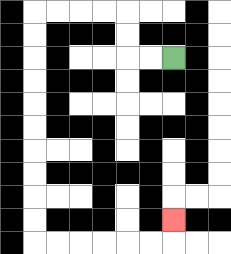{'start': '[7, 2]', 'end': '[7, 9]', 'path_directions': 'L,L,U,U,L,L,L,L,D,D,D,D,D,D,D,D,D,D,R,R,R,R,R,R,U', 'path_coordinates': '[[7, 2], [6, 2], [5, 2], [5, 1], [5, 0], [4, 0], [3, 0], [2, 0], [1, 0], [1, 1], [1, 2], [1, 3], [1, 4], [1, 5], [1, 6], [1, 7], [1, 8], [1, 9], [1, 10], [2, 10], [3, 10], [4, 10], [5, 10], [6, 10], [7, 10], [7, 9]]'}